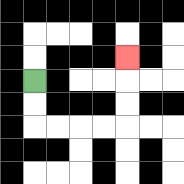{'start': '[1, 3]', 'end': '[5, 2]', 'path_directions': 'D,D,R,R,R,R,U,U,U', 'path_coordinates': '[[1, 3], [1, 4], [1, 5], [2, 5], [3, 5], [4, 5], [5, 5], [5, 4], [5, 3], [5, 2]]'}